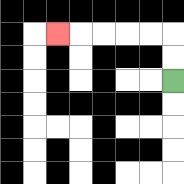{'start': '[7, 3]', 'end': '[2, 1]', 'path_directions': 'U,U,L,L,L,L,L', 'path_coordinates': '[[7, 3], [7, 2], [7, 1], [6, 1], [5, 1], [4, 1], [3, 1], [2, 1]]'}